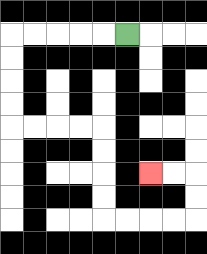{'start': '[5, 1]', 'end': '[6, 7]', 'path_directions': 'L,L,L,L,L,D,D,D,D,R,R,R,R,D,D,D,D,R,R,R,R,U,U,L,L', 'path_coordinates': '[[5, 1], [4, 1], [3, 1], [2, 1], [1, 1], [0, 1], [0, 2], [0, 3], [0, 4], [0, 5], [1, 5], [2, 5], [3, 5], [4, 5], [4, 6], [4, 7], [4, 8], [4, 9], [5, 9], [6, 9], [7, 9], [8, 9], [8, 8], [8, 7], [7, 7], [6, 7]]'}